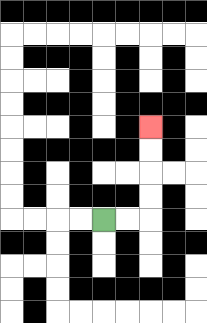{'start': '[4, 9]', 'end': '[6, 5]', 'path_directions': 'R,R,U,U,U,U', 'path_coordinates': '[[4, 9], [5, 9], [6, 9], [6, 8], [6, 7], [6, 6], [6, 5]]'}